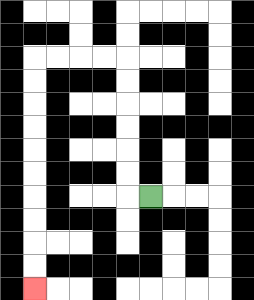{'start': '[6, 8]', 'end': '[1, 12]', 'path_directions': 'L,U,U,U,U,U,U,L,L,L,L,D,D,D,D,D,D,D,D,D,D', 'path_coordinates': '[[6, 8], [5, 8], [5, 7], [5, 6], [5, 5], [5, 4], [5, 3], [5, 2], [4, 2], [3, 2], [2, 2], [1, 2], [1, 3], [1, 4], [1, 5], [1, 6], [1, 7], [1, 8], [1, 9], [1, 10], [1, 11], [1, 12]]'}